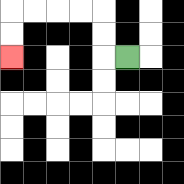{'start': '[5, 2]', 'end': '[0, 2]', 'path_directions': 'L,U,U,L,L,L,L,D,D', 'path_coordinates': '[[5, 2], [4, 2], [4, 1], [4, 0], [3, 0], [2, 0], [1, 0], [0, 0], [0, 1], [0, 2]]'}